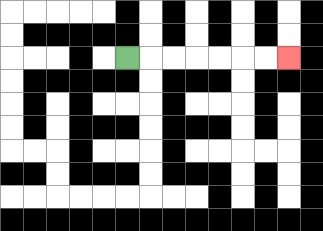{'start': '[5, 2]', 'end': '[12, 2]', 'path_directions': 'R,R,R,R,R,R,R', 'path_coordinates': '[[5, 2], [6, 2], [7, 2], [8, 2], [9, 2], [10, 2], [11, 2], [12, 2]]'}